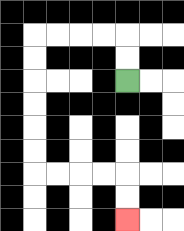{'start': '[5, 3]', 'end': '[5, 9]', 'path_directions': 'U,U,L,L,L,L,D,D,D,D,D,D,R,R,R,R,D,D', 'path_coordinates': '[[5, 3], [5, 2], [5, 1], [4, 1], [3, 1], [2, 1], [1, 1], [1, 2], [1, 3], [1, 4], [1, 5], [1, 6], [1, 7], [2, 7], [3, 7], [4, 7], [5, 7], [5, 8], [5, 9]]'}